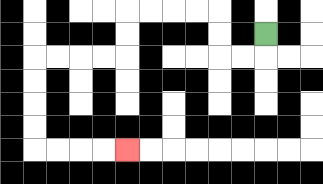{'start': '[11, 1]', 'end': '[5, 6]', 'path_directions': 'D,L,L,U,U,L,L,L,L,D,D,L,L,L,L,D,D,D,D,R,R,R,R', 'path_coordinates': '[[11, 1], [11, 2], [10, 2], [9, 2], [9, 1], [9, 0], [8, 0], [7, 0], [6, 0], [5, 0], [5, 1], [5, 2], [4, 2], [3, 2], [2, 2], [1, 2], [1, 3], [1, 4], [1, 5], [1, 6], [2, 6], [3, 6], [4, 6], [5, 6]]'}